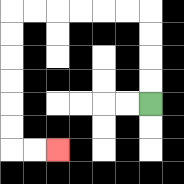{'start': '[6, 4]', 'end': '[2, 6]', 'path_directions': 'U,U,U,U,L,L,L,L,L,L,D,D,D,D,D,D,R,R', 'path_coordinates': '[[6, 4], [6, 3], [6, 2], [6, 1], [6, 0], [5, 0], [4, 0], [3, 0], [2, 0], [1, 0], [0, 0], [0, 1], [0, 2], [0, 3], [0, 4], [0, 5], [0, 6], [1, 6], [2, 6]]'}